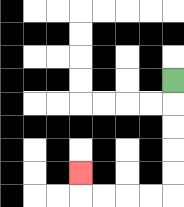{'start': '[7, 3]', 'end': '[3, 7]', 'path_directions': 'D,D,D,D,D,L,L,L,L,U', 'path_coordinates': '[[7, 3], [7, 4], [7, 5], [7, 6], [7, 7], [7, 8], [6, 8], [5, 8], [4, 8], [3, 8], [3, 7]]'}